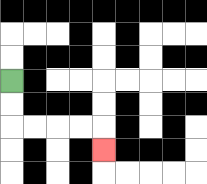{'start': '[0, 3]', 'end': '[4, 6]', 'path_directions': 'D,D,R,R,R,R,D', 'path_coordinates': '[[0, 3], [0, 4], [0, 5], [1, 5], [2, 5], [3, 5], [4, 5], [4, 6]]'}